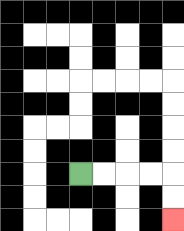{'start': '[3, 7]', 'end': '[7, 9]', 'path_directions': 'R,R,R,R,D,D', 'path_coordinates': '[[3, 7], [4, 7], [5, 7], [6, 7], [7, 7], [7, 8], [7, 9]]'}